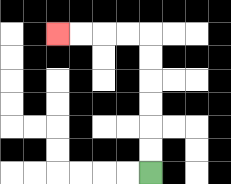{'start': '[6, 7]', 'end': '[2, 1]', 'path_directions': 'U,U,U,U,U,U,L,L,L,L', 'path_coordinates': '[[6, 7], [6, 6], [6, 5], [6, 4], [6, 3], [6, 2], [6, 1], [5, 1], [4, 1], [3, 1], [2, 1]]'}